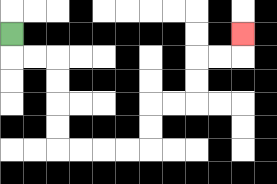{'start': '[0, 1]', 'end': '[10, 1]', 'path_directions': 'D,R,R,D,D,D,D,R,R,R,R,U,U,R,R,U,U,R,R,U', 'path_coordinates': '[[0, 1], [0, 2], [1, 2], [2, 2], [2, 3], [2, 4], [2, 5], [2, 6], [3, 6], [4, 6], [5, 6], [6, 6], [6, 5], [6, 4], [7, 4], [8, 4], [8, 3], [8, 2], [9, 2], [10, 2], [10, 1]]'}